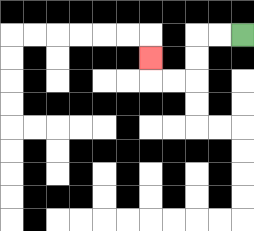{'start': '[10, 1]', 'end': '[6, 2]', 'path_directions': 'L,L,D,D,L,L,U', 'path_coordinates': '[[10, 1], [9, 1], [8, 1], [8, 2], [8, 3], [7, 3], [6, 3], [6, 2]]'}